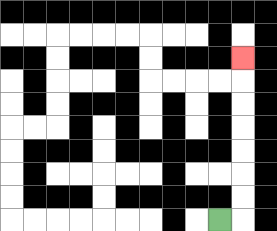{'start': '[9, 9]', 'end': '[10, 2]', 'path_directions': 'R,U,U,U,U,U,U,U', 'path_coordinates': '[[9, 9], [10, 9], [10, 8], [10, 7], [10, 6], [10, 5], [10, 4], [10, 3], [10, 2]]'}